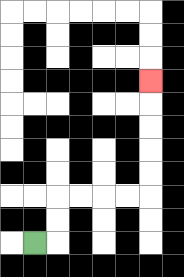{'start': '[1, 10]', 'end': '[6, 3]', 'path_directions': 'R,U,U,R,R,R,R,U,U,U,U,U', 'path_coordinates': '[[1, 10], [2, 10], [2, 9], [2, 8], [3, 8], [4, 8], [5, 8], [6, 8], [6, 7], [6, 6], [6, 5], [6, 4], [6, 3]]'}